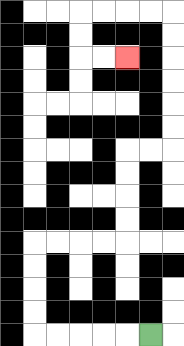{'start': '[6, 14]', 'end': '[5, 2]', 'path_directions': 'L,L,L,L,L,U,U,U,U,R,R,R,R,U,U,U,U,R,R,U,U,U,U,U,U,L,L,L,L,D,D,R,R', 'path_coordinates': '[[6, 14], [5, 14], [4, 14], [3, 14], [2, 14], [1, 14], [1, 13], [1, 12], [1, 11], [1, 10], [2, 10], [3, 10], [4, 10], [5, 10], [5, 9], [5, 8], [5, 7], [5, 6], [6, 6], [7, 6], [7, 5], [7, 4], [7, 3], [7, 2], [7, 1], [7, 0], [6, 0], [5, 0], [4, 0], [3, 0], [3, 1], [3, 2], [4, 2], [5, 2]]'}